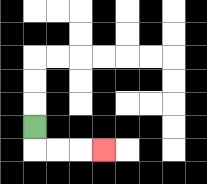{'start': '[1, 5]', 'end': '[4, 6]', 'path_directions': 'D,R,R,R', 'path_coordinates': '[[1, 5], [1, 6], [2, 6], [3, 6], [4, 6]]'}